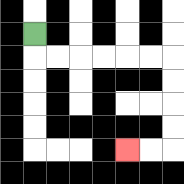{'start': '[1, 1]', 'end': '[5, 6]', 'path_directions': 'D,R,R,R,R,R,R,D,D,D,D,L,L', 'path_coordinates': '[[1, 1], [1, 2], [2, 2], [3, 2], [4, 2], [5, 2], [6, 2], [7, 2], [7, 3], [7, 4], [7, 5], [7, 6], [6, 6], [5, 6]]'}